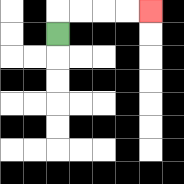{'start': '[2, 1]', 'end': '[6, 0]', 'path_directions': 'U,R,R,R,R', 'path_coordinates': '[[2, 1], [2, 0], [3, 0], [4, 0], [5, 0], [6, 0]]'}